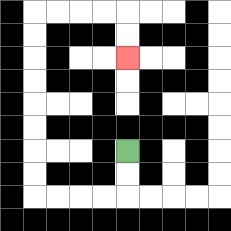{'start': '[5, 6]', 'end': '[5, 2]', 'path_directions': 'D,D,L,L,L,L,U,U,U,U,U,U,U,U,R,R,R,R,D,D', 'path_coordinates': '[[5, 6], [5, 7], [5, 8], [4, 8], [3, 8], [2, 8], [1, 8], [1, 7], [1, 6], [1, 5], [1, 4], [1, 3], [1, 2], [1, 1], [1, 0], [2, 0], [3, 0], [4, 0], [5, 0], [5, 1], [5, 2]]'}